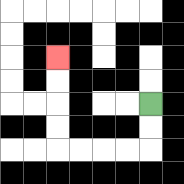{'start': '[6, 4]', 'end': '[2, 2]', 'path_directions': 'D,D,L,L,L,L,U,U,U,U', 'path_coordinates': '[[6, 4], [6, 5], [6, 6], [5, 6], [4, 6], [3, 6], [2, 6], [2, 5], [2, 4], [2, 3], [2, 2]]'}